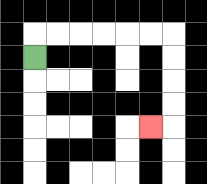{'start': '[1, 2]', 'end': '[6, 5]', 'path_directions': 'U,R,R,R,R,R,R,D,D,D,D,L', 'path_coordinates': '[[1, 2], [1, 1], [2, 1], [3, 1], [4, 1], [5, 1], [6, 1], [7, 1], [7, 2], [7, 3], [7, 4], [7, 5], [6, 5]]'}